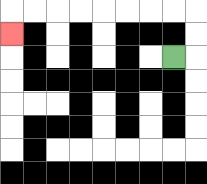{'start': '[7, 2]', 'end': '[0, 1]', 'path_directions': 'R,U,U,L,L,L,L,L,L,L,L,D', 'path_coordinates': '[[7, 2], [8, 2], [8, 1], [8, 0], [7, 0], [6, 0], [5, 0], [4, 0], [3, 0], [2, 0], [1, 0], [0, 0], [0, 1]]'}